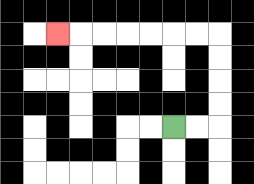{'start': '[7, 5]', 'end': '[2, 1]', 'path_directions': 'R,R,U,U,U,U,L,L,L,L,L,L,L', 'path_coordinates': '[[7, 5], [8, 5], [9, 5], [9, 4], [9, 3], [9, 2], [9, 1], [8, 1], [7, 1], [6, 1], [5, 1], [4, 1], [3, 1], [2, 1]]'}